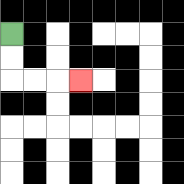{'start': '[0, 1]', 'end': '[3, 3]', 'path_directions': 'D,D,R,R,R', 'path_coordinates': '[[0, 1], [0, 2], [0, 3], [1, 3], [2, 3], [3, 3]]'}